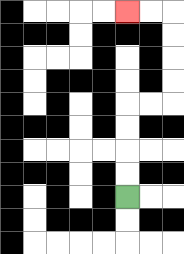{'start': '[5, 8]', 'end': '[5, 0]', 'path_directions': 'U,U,U,U,R,R,U,U,U,U,L,L', 'path_coordinates': '[[5, 8], [5, 7], [5, 6], [5, 5], [5, 4], [6, 4], [7, 4], [7, 3], [7, 2], [7, 1], [7, 0], [6, 0], [5, 0]]'}